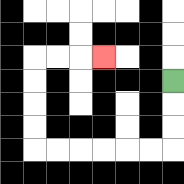{'start': '[7, 3]', 'end': '[4, 2]', 'path_directions': 'D,D,D,L,L,L,L,L,L,U,U,U,U,R,R,R', 'path_coordinates': '[[7, 3], [7, 4], [7, 5], [7, 6], [6, 6], [5, 6], [4, 6], [3, 6], [2, 6], [1, 6], [1, 5], [1, 4], [1, 3], [1, 2], [2, 2], [3, 2], [4, 2]]'}